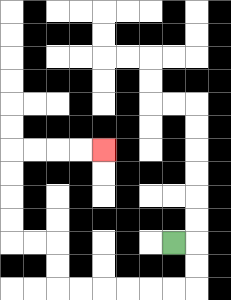{'start': '[7, 10]', 'end': '[4, 6]', 'path_directions': 'R,D,D,L,L,L,L,L,L,U,U,L,L,U,U,U,U,R,R,R,R', 'path_coordinates': '[[7, 10], [8, 10], [8, 11], [8, 12], [7, 12], [6, 12], [5, 12], [4, 12], [3, 12], [2, 12], [2, 11], [2, 10], [1, 10], [0, 10], [0, 9], [0, 8], [0, 7], [0, 6], [1, 6], [2, 6], [3, 6], [4, 6]]'}